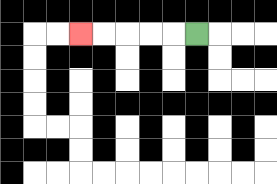{'start': '[8, 1]', 'end': '[3, 1]', 'path_directions': 'L,L,L,L,L', 'path_coordinates': '[[8, 1], [7, 1], [6, 1], [5, 1], [4, 1], [3, 1]]'}